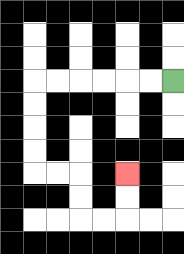{'start': '[7, 3]', 'end': '[5, 7]', 'path_directions': 'L,L,L,L,L,L,D,D,D,D,R,R,D,D,R,R,U,U', 'path_coordinates': '[[7, 3], [6, 3], [5, 3], [4, 3], [3, 3], [2, 3], [1, 3], [1, 4], [1, 5], [1, 6], [1, 7], [2, 7], [3, 7], [3, 8], [3, 9], [4, 9], [5, 9], [5, 8], [5, 7]]'}